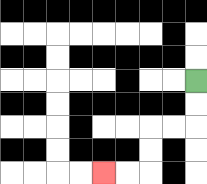{'start': '[8, 3]', 'end': '[4, 7]', 'path_directions': 'D,D,L,L,D,D,L,L', 'path_coordinates': '[[8, 3], [8, 4], [8, 5], [7, 5], [6, 5], [6, 6], [6, 7], [5, 7], [4, 7]]'}